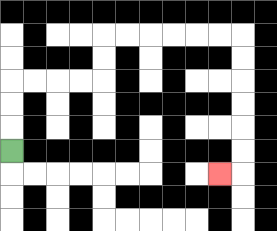{'start': '[0, 6]', 'end': '[9, 7]', 'path_directions': 'U,U,U,R,R,R,R,U,U,R,R,R,R,R,R,D,D,D,D,D,D,L', 'path_coordinates': '[[0, 6], [0, 5], [0, 4], [0, 3], [1, 3], [2, 3], [3, 3], [4, 3], [4, 2], [4, 1], [5, 1], [6, 1], [7, 1], [8, 1], [9, 1], [10, 1], [10, 2], [10, 3], [10, 4], [10, 5], [10, 6], [10, 7], [9, 7]]'}